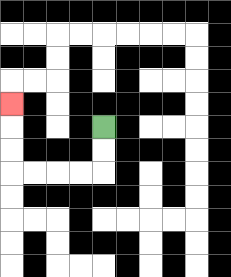{'start': '[4, 5]', 'end': '[0, 4]', 'path_directions': 'D,D,L,L,L,L,U,U,U', 'path_coordinates': '[[4, 5], [4, 6], [4, 7], [3, 7], [2, 7], [1, 7], [0, 7], [0, 6], [0, 5], [0, 4]]'}